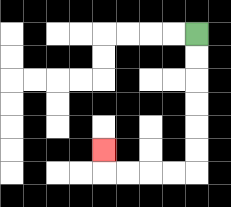{'start': '[8, 1]', 'end': '[4, 6]', 'path_directions': 'D,D,D,D,D,D,L,L,L,L,U', 'path_coordinates': '[[8, 1], [8, 2], [8, 3], [8, 4], [8, 5], [8, 6], [8, 7], [7, 7], [6, 7], [5, 7], [4, 7], [4, 6]]'}